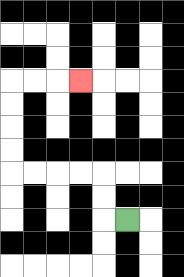{'start': '[5, 9]', 'end': '[3, 3]', 'path_directions': 'L,U,U,L,L,L,L,U,U,U,U,R,R,R', 'path_coordinates': '[[5, 9], [4, 9], [4, 8], [4, 7], [3, 7], [2, 7], [1, 7], [0, 7], [0, 6], [0, 5], [0, 4], [0, 3], [1, 3], [2, 3], [3, 3]]'}